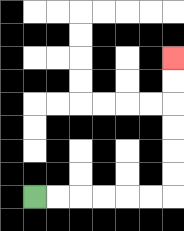{'start': '[1, 8]', 'end': '[7, 2]', 'path_directions': 'R,R,R,R,R,R,U,U,U,U,U,U', 'path_coordinates': '[[1, 8], [2, 8], [3, 8], [4, 8], [5, 8], [6, 8], [7, 8], [7, 7], [7, 6], [7, 5], [7, 4], [7, 3], [7, 2]]'}